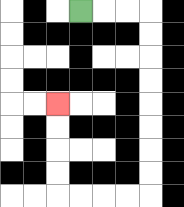{'start': '[3, 0]', 'end': '[2, 4]', 'path_directions': 'R,R,R,D,D,D,D,D,D,D,D,L,L,L,L,U,U,U,U', 'path_coordinates': '[[3, 0], [4, 0], [5, 0], [6, 0], [6, 1], [6, 2], [6, 3], [6, 4], [6, 5], [6, 6], [6, 7], [6, 8], [5, 8], [4, 8], [3, 8], [2, 8], [2, 7], [2, 6], [2, 5], [2, 4]]'}